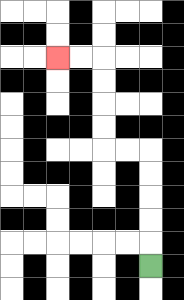{'start': '[6, 11]', 'end': '[2, 2]', 'path_directions': 'U,U,U,U,U,L,L,U,U,U,U,L,L', 'path_coordinates': '[[6, 11], [6, 10], [6, 9], [6, 8], [6, 7], [6, 6], [5, 6], [4, 6], [4, 5], [4, 4], [4, 3], [4, 2], [3, 2], [2, 2]]'}